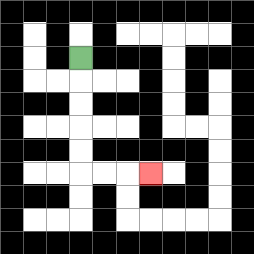{'start': '[3, 2]', 'end': '[6, 7]', 'path_directions': 'D,D,D,D,D,R,R,R', 'path_coordinates': '[[3, 2], [3, 3], [3, 4], [3, 5], [3, 6], [3, 7], [4, 7], [5, 7], [6, 7]]'}